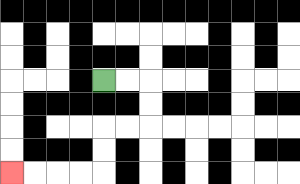{'start': '[4, 3]', 'end': '[0, 7]', 'path_directions': 'R,R,D,D,L,L,D,D,L,L,L,L', 'path_coordinates': '[[4, 3], [5, 3], [6, 3], [6, 4], [6, 5], [5, 5], [4, 5], [4, 6], [4, 7], [3, 7], [2, 7], [1, 7], [0, 7]]'}